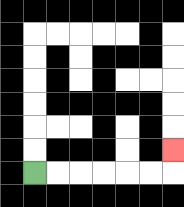{'start': '[1, 7]', 'end': '[7, 6]', 'path_directions': 'R,R,R,R,R,R,U', 'path_coordinates': '[[1, 7], [2, 7], [3, 7], [4, 7], [5, 7], [6, 7], [7, 7], [7, 6]]'}